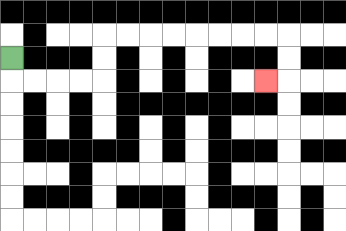{'start': '[0, 2]', 'end': '[11, 3]', 'path_directions': 'D,R,R,R,R,U,U,R,R,R,R,R,R,R,R,D,D,L', 'path_coordinates': '[[0, 2], [0, 3], [1, 3], [2, 3], [3, 3], [4, 3], [4, 2], [4, 1], [5, 1], [6, 1], [7, 1], [8, 1], [9, 1], [10, 1], [11, 1], [12, 1], [12, 2], [12, 3], [11, 3]]'}